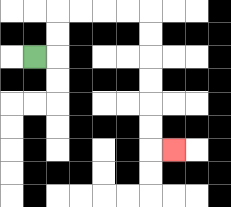{'start': '[1, 2]', 'end': '[7, 6]', 'path_directions': 'R,U,U,R,R,R,R,D,D,D,D,D,D,R', 'path_coordinates': '[[1, 2], [2, 2], [2, 1], [2, 0], [3, 0], [4, 0], [5, 0], [6, 0], [6, 1], [6, 2], [6, 3], [6, 4], [6, 5], [6, 6], [7, 6]]'}